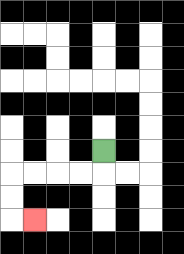{'start': '[4, 6]', 'end': '[1, 9]', 'path_directions': 'D,L,L,L,L,D,D,R', 'path_coordinates': '[[4, 6], [4, 7], [3, 7], [2, 7], [1, 7], [0, 7], [0, 8], [0, 9], [1, 9]]'}